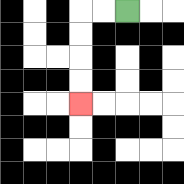{'start': '[5, 0]', 'end': '[3, 4]', 'path_directions': 'L,L,D,D,D,D', 'path_coordinates': '[[5, 0], [4, 0], [3, 0], [3, 1], [3, 2], [3, 3], [3, 4]]'}